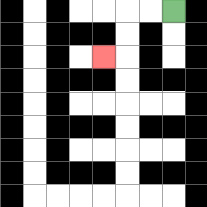{'start': '[7, 0]', 'end': '[4, 2]', 'path_directions': 'L,L,D,D,L', 'path_coordinates': '[[7, 0], [6, 0], [5, 0], [5, 1], [5, 2], [4, 2]]'}